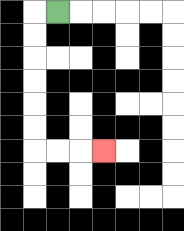{'start': '[2, 0]', 'end': '[4, 6]', 'path_directions': 'L,D,D,D,D,D,D,R,R,R', 'path_coordinates': '[[2, 0], [1, 0], [1, 1], [1, 2], [1, 3], [1, 4], [1, 5], [1, 6], [2, 6], [3, 6], [4, 6]]'}